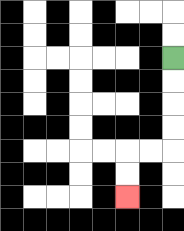{'start': '[7, 2]', 'end': '[5, 8]', 'path_directions': 'D,D,D,D,L,L,D,D', 'path_coordinates': '[[7, 2], [7, 3], [7, 4], [7, 5], [7, 6], [6, 6], [5, 6], [5, 7], [5, 8]]'}